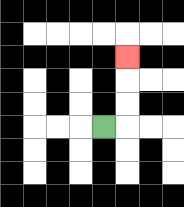{'start': '[4, 5]', 'end': '[5, 2]', 'path_directions': 'R,U,U,U', 'path_coordinates': '[[4, 5], [5, 5], [5, 4], [5, 3], [5, 2]]'}